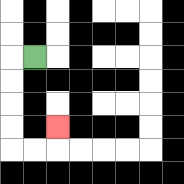{'start': '[1, 2]', 'end': '[2, 5]', 'path_directions': 'L,D,D,D,D,R,R,U', 'path_coordinates': '[[1, 2], [0, 2], [0, 3], [0, 4], [0, 5], [0, 6], [1, 6], [2, 6], [2, 5]]'}